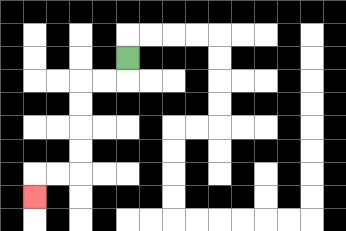{'start': '[5, 2]', 'end': '[1, 8]', 'path_directions': 'D,L,L,D,D,D,D,L,L,D', 'path_coordinates': '[[5, 2], [5, 3], [4, 3], [3, 3], [3, 4], [3, 5], [3, 6], [3, 7], [2, 7], [1, 7], [1, 8]]'}